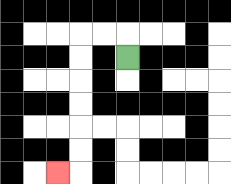{'start': '[5, 2]', 'end': '[2, 7]', 'path_directions': 'U,L,L,D,D,D,D,D,D,L', 'path_coordinates': '[[5, 2], [5, 1], [4, 1], [3, 1], [3, 2], [3, 3], [3, 4], [3, 5], [3, 6], [3, 7], [2, 7]]'}